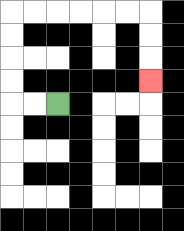{'start': '[2, 4]', 'end': '[6, 3]', 'path_directions': 'L,L,U,U,U,U,R,R,R,R,R,R,D,D,D', 'path_coordinates': '[[2, 4], [1, 4], [0, 4], [0, 3], [0, 2], [0, 1], [0, 0], [1, 0], [2, 0], [3, 0], [4, 0], [5, 0], [6, 0], [6, 1], [6, 2], [6, 3]]'}